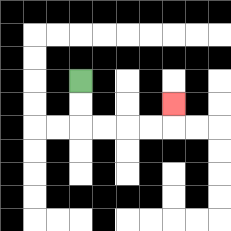{'start': '[3, 3]', 'end': '[7, 4]', 'path_directions': 'D,D,R,R,R,R,U', 'path_coordinates': '[[3, 3], [3, 4], [3, 5], [4, 5], [5, 5], [6, 5], [7, 5], [7, 4]]'}